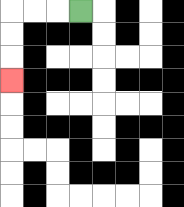{'start': '[3, 0]', 'end': '[0, 3]', 'path_directions': 'L,L,L,D,D,D', 'path_coordinates': '[[3, 0], [2, 0], [1, 0], [0, 0], [0, 1], [0, 2], [0, 3]]'}